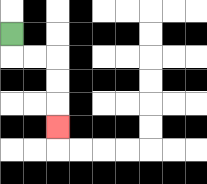{'start': '[0, 1]', 'end': '[2, 5]', 'path_directions': 'D,R,R,D,D,D', 'path_coordinates': '[[0, 1], [0, 2], [1, 2], [2, 2], [2, 3], [2, 4], [2, 5]]'}